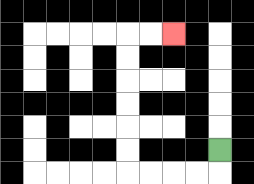{'start': '[9, 6]', 'end': '[7, 1]', 'path_directions': 'D,L,L,L,L,U,U,U,U,U,U,R,R', 'path_coordinates': '[[9, 6], [9, 7], [8, 7], [7, 7], [6, 7], [5, 7], [5, 6], [5, 5], [5, 4], [5, 3], [5, 2], [5, 1], [6, 1], [7, 1]]'}